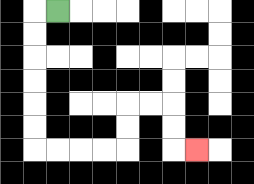{'start': '[2, 0]', 'end': '[8, 6]', 'path_directions': 'L,D,D,D,D,D,D,R,R,R,R,U,U,R,R,D,D,R', 'path_coordinates': '[[2, 0], [1, 0], [1, 1], [1, 2], [1, 3], [1, 4], [1, 5], [1, 6], [2, 6], [3, 6], [4, 6], [5, 6], [5, 5], [5, 4], [6, 4], [7, 4], [7, 5], [7, 6], [8, 6]]'}